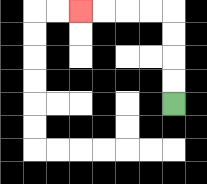{'start': '[7, 4]', 'end': '[3, 0]', 'path_directions': 'U,U,U,U,L,L,L,L', 'path_coordinates': '[[7, 4], [7, 3], [7, 2], [7, 1], [7, 0], [6, 0], [5, 0], [4, 0], [3, 0]]'}